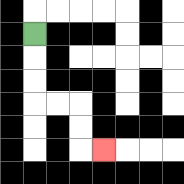{'start': '[1, 1]', 'end': '[4, 6]', 'path_directions': 'D,D,D,R,R,D,D,R', 'path_coordinates': '[[1, 1], [1, 2], [1, 3], [1, 4], [2, 4], [3, 4], [3, 5], [3, 6], [4, 6]]'}